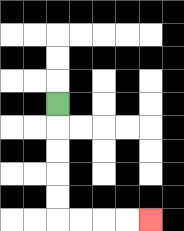{'start': '[2, 4]', 'end': '[6, 9]', 'path_directions': 'D,D,D,D,D,R,R,R,R', 'path_coordinates': '[[2, 4], [2, 5], [2, 6], [2, 7], [2, 8], [2, 9], [3, 9], [4, 9], [5, 9], [6, 9]]'}